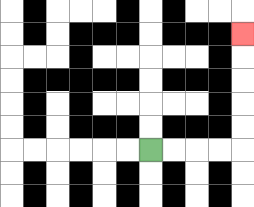{'start': '[6, 6]', 'end': '[10, 1]', 'path_directions': 'R,R,R,R,U,U,U,U,U', 'path_coordinates': '[[6, 6], [7, 6], [8, 6], [9, 6], [10, 6], [10, 5], [10, 4], [10, 3], [10, 2], [10, 1]]'}